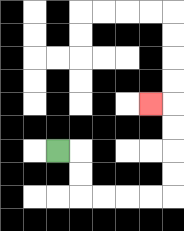{'start': '[2, 6]', 'end': '[6, 4]', 'path_directions': 'R,D,D,R,R,R,R,U,U,U,U,L', 'path_coordinates': '[[2, 6], [3, 6], [3, 7], [3, 8], [4, 8], [5, 8], [6, 8], [7, 8], [7, 7], [7, 6], [7, 5], [7, 4], [6, 4]]'}